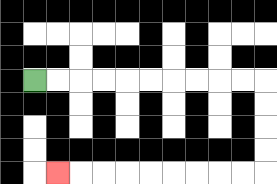{'start': '[1, 3]', 'end': '[2, 7]', 'path_directions': 'R,R,R,R,R,R,R,R,R,R,D,D,D,D,L,L,L,L,L,L,L,L,L', 'path_coordinates': '[[1, 3], [2, 3], [3, 3], [4, 3], [5, 3], [6, 3], [7, 3], [8, 3], [9, 3], [10, 3], [11, 3], [11, 4], [11, 5], [11, 6], [11, 7], [10, 7], [9, 7], [8, 7], [7, 7], [6, 7], [5, 7], [4, 7], [3, 7], [2, 7]]'}